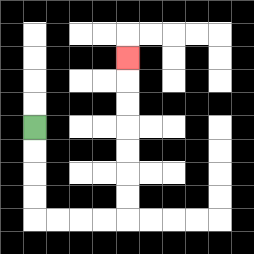{'start': '[1, 5]', 'end': '[5, 2]', 'path_directions': 'D,D,D,D,R,R,R,R,U,U,U,U,U,U,U', 'path_coordinates': '[[1, 5], [1, 6], [1, 7], [1, 8], [1, 9], [2, 9], [3, 9], [4, 9], [5, 9], [5, 8], [5, 7], [5, 6], [5, 5], [5, 4], [5, 3], [5, 2]]'}